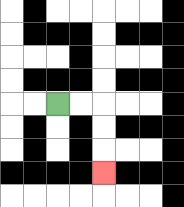{'start': '[2, 4]', 'end': '[4, 7]', 'path_directions': 'R,R,D,D,D', 'path_coordinates': '[[2, 4], [3, 4], [4, 4], [4, 5], [4, 6], [4, 7]]'}